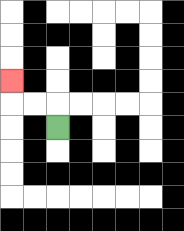{'start': '[2, 5]', 'end': '[0, 3]', 'path_directions': 'U,L,L,U', 'path_coordinates': '[[2, 5], [2, 4], [1, 4], [0, 4], [0, 3]]'}